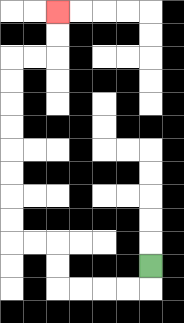{'start': '[6, 11]', 'end': '[2, 0]', 'path_directions': 'D,L,L,L,L,U,U,L,L,U,U,U,U,U,U,U,U,R,R,U,U', 'path_coordinates': '[[6, 11], [6, 12], [5, 12], [4, 12], [3, 12], [2, 12], [2, 11], [2, 10], [1, 10], [0, 10], [0, 9], [0, 8], [0, 7], [0, 6], [0, 5], [0, 4], [0, 3], [0, 2], [1, 2], [2, 2], [2, 1], [2, 0]]'}